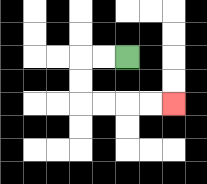{'start': '[5, 2]', 'end': '[7, 4]', 'path_directions': 'L,L,D,D,R,R,R,R', 'path_coordinates': '[[5, 2], [4, 2], [3, 2], [3, 3], [3, 4], [4, 4], [5, 4], [6, 4], [7, 4]]'}